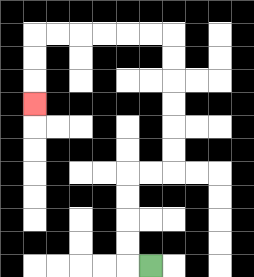{'start': '[6, 11]', 'end': '[1, 4]', 'path_directions': 'L,U,U,U,U,R,R,U,U,U,U,U,U,L,L,L,L,L,L,D,D,D', 'path_coordinates': '[[6, 11], [5, 11], [5, 10], [5, 9], [5, 8], [5, 7], [6, 7], [7, 7], [7, 6], [7, 5], [7, 4], [7, 3], [7, 2], [7, 1], [6, 1], [5, 1], [4, 1], [3, 1], [2, 1], [1, 1], [1, 2], [1, 3], [1, 4]]'}